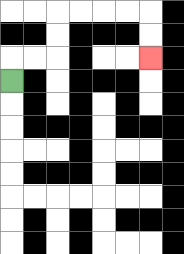{'start': '[0, 3]', 'end': '[6, 2]', 'path_directions': 'U,R,R,U,U,R,R,R,R,D,D', 'path_coordinates': '[[0, 3], [0, 2], [1, 2], [2, 2], [2, 1], [2, 0], [3, 0], [4, 0], [5, 0], [6, 0], [6, 1], [6, 2]]'}